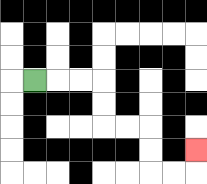{'start': '[1, 3]', 'end': '[8, 6]', 'path_directions': 'R,R,R,D,D,R,R,D,D,R,R,U', 'path_coordinates': '[[1, 3], [2, 3], [3, 3], [4, 3], [4, 4], [4, 5], [5, 5], [6, 5], [6, 6], [6, 7], [7, 7], [8, 7], [8, 6]]'}